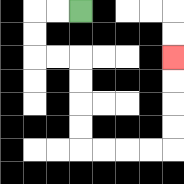{'start': '[3, 0]', 'end': '[7, 2]', 'path_directions': 'L,L,D,D,R,R,D,D,D,D,R,R,R,R,U,U,U,U', 'path_coordinates': '[[3, 0], [2, 0], [1, 0], [1, 1], [1, 2], [2, 2], [3, 2], [3, 3], [3, 4], [3, 5], [3, 6], [4, 6], [5, 6], [6, 6], [7, 6], [7, 5], [7, 4], [7, 3], [7, 2]]'}